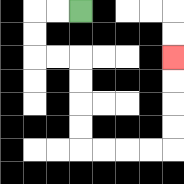{'start': '[3, 0]', 'end': '[7, 2]', 'path_directions': 'L,L,D,D,R,R,D,D,D,D,R,R,R,R,U,U,U,U', 'path_coordinates': '[[3, 0], [2, 0], [1, 0], [1, 1], [1, 2], [2, 2], [3, 2], [3, 3], [3, 4], [3, 5], [3, 6], [4, 6], [5, 6], [6, 6], [7, 6], [7, 5], [7, 4], [7, 3], [7, 2]]'}